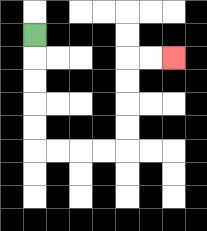{'start': '[1, 1]', 'end': '[7, 2]', 'path_directions': 'D,D,D,D,D,R,R,R,R,U,U,U,U,R,R', 'path_coordinates': '[[1, 1], [1, 2], [1, 3], [1, 4], [1, 5], [1, 6], [2, 6], [3, 6], [4, 6], [5, 6], [5, 5], [5, 4], [5, 3], [5, 2], [6, 2], [7, 2]]'}